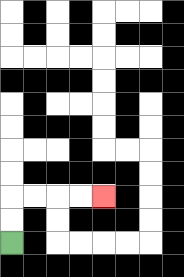{'start': '[0, 10]', 'end': '[4, 8]', 'path_directions': 'U,U,R,R,R,R', 'path_coordinates': '[[0, 10], [0, 9], [0, 8], [1, 8], [2, 8], [3, 8], [4, 8]]'}